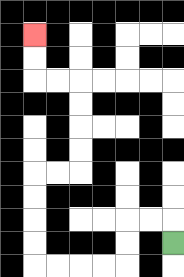{'start': '[7, 10]', 'end': '[1, 1]', 'path_directions': 'U,L,L,D,D,L,L,L,L,U,U,U,U,R,R,U,U,U,U,L,L,U,U', 'path_coordinates': '[[7, 10], [7, 9], [6, 9], [5, 9], [5, 10], [5, 11], [4, 11], [3, 11], [2, 11], [1, 11], [1, 10], [1, 9], [1, 8], [1, 7], [2, 7], [3, 7], [3, 6], [3, 5], [3, 4], [3, 3], [2, 3], [1, 3], [1, 2], [1, 1]]'}